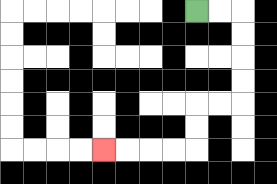{'start': '[8, 0]', 'end': '[4, 6]', 'path_directions': 'R,R,D,D,D,D,L,L,D,D,L,L,L,L', 'path_coordinates': '[[8, 0], [9, 0], [10, 0], [10, 1], [10, 2], [10, 3], [10, 4], [9, 4], [8, 4], [8, 5], [8, 6], [7, 6], [6, 6], [5, 6], [4, 6]]'}